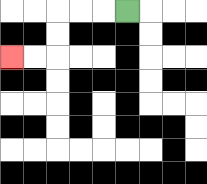{'start': '[5, 0]', 'end': '[0, 2]', 'path_directions': 'L,L,L,D,D,L,L', 'path_coordinates': '[[5, 0], [4, 0], [3, 0], [2, 0], [2, 1], [2, 2], [1, 2], [0, 2]]'}